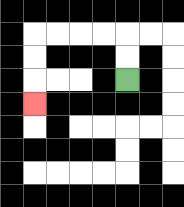{'start': '[5, 3]', 'end': '[1, 4]', 'path_directions': 'U,U,L,L,L,L,D,D,D', 'path_coordinates': '[[5, 3], [5, 2], [5, 1], [4, 1], [3, 1], [2, 1], [1, 1], [1, 2], [1, 3], [1, 4]]'}